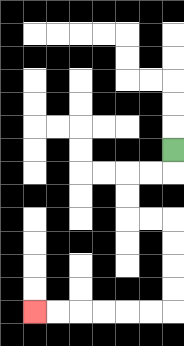{'start': '[7, 6]', 'end': '[1, 13]', 'path_directions': 'D,L,L,D,D,R,R,D,D,D,D,L,L,L,L,L,L', 'path_coordinates': '[[7, 6], [7, 7], [6, 7], [5, 7], [5, 8], [5, 9], [6, 9], [7, 9], [7, 10], [7, 11], [7, 12], [7, 13], [6, 13], [5, 13], [4, 13], [3, 13], [2, 13], [1, 13]]'}